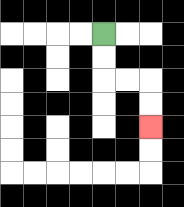{'start': '[4, 1]', 'end': '[6, 5]', 'path_directions': 'D,D,R,R,D,D', 'path_coordinates': '[[4, 1], [4, 2], [4, 3], [5, 3], [6, 3], [6, 4], [6, 5]]'}